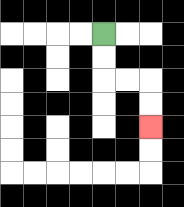{'start': '[4, 1]', 'end': '[6, 5]', 'path_directions': 'D,D,R,R,D,D', 'path_coordinates': '[[4, 1], [4, 2], [4, 3], [5, 3], [6, 3], [6, 4], [6, 5]]'}